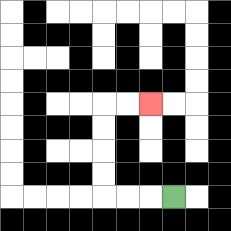{'start': '[7, 8]', 'end': '[6, 4]', 'path_directions': 'L,L,L,U,U,U,U,R,R', 'path_coordinates': '[[7, 8], [6, 8], [5, 8], [4, 8], [4, 7], [4, 6], [4, 5], [4, 4], [5, 4], [6, 4]]'}